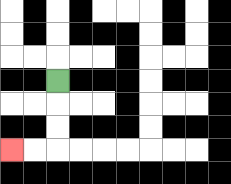{'start': '[2, 3]', 'end': '[0, 6]', 'path_directions': 'D,D,D,L,L', 'path_coordinates': '[[2, 3], [2, 4], [2, 5], [2, 6], [1, 6], [0, 6]]'}